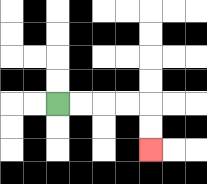{'start': '[2, 4]', 'end': '[6, 6]', 'path_directions': 'R,R,R,R,D,D', 'path_coordinates': '[[2, 4], [3, 4], [4, 4], [5, 4], [6, 4], [6, 5], [6, 6]]'}